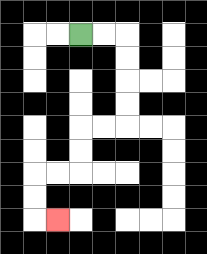{'start': '[3, 1]', 'end': '[2, 9]', 'path_directions': 'R,R,D,D,D,D,L,L,D,D,L,L,D,D,R', 'path_coordinates': '[[3, 1], [4, 1], [5, 1], [5, 2], [5, 3], [5, 4], [5, 5], [4, 5], [3, 5], [3, 6], [3, 7], [2, 7], [1, 7], [1, 8], [1, 9], [2, 9]]'}